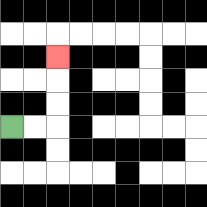{'start': '[0, 5]', 'end': '[2, 2]', 'path_directions': 'R,R,U,U,U', 'path_coordinates': '[[0, 5], [1, 5], [2, 5], [2, 4], [2, 3], [2, 2]]'}